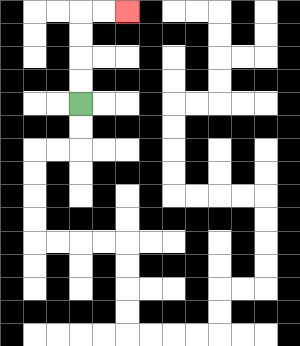{'start': '[3, 4]', 'end': '[5, 0]', 'path_directions': 'U,U,U,U,R,R', 'path_coordinates': '[[3, 4], [3, 3], [3, 2], [3, 1], [3, 0], [4, 0], [5, 0]]'}